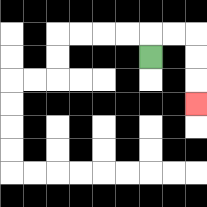{'start': '[6, 2]', 'end': '[8, 4]', 'path_directions': 'U,R,R,D,D,D', 'path_coordinates': '[[6, 2], [6, 1], [7, 1], [8, 1], [8, 2], [8, 3], [8, 4]]'}